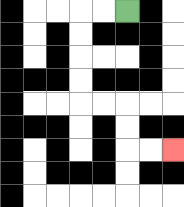{'start': '[5, 0]', 'end': '[7, 6]', 'path_directions': 'L,L,D,D,D,D,R,R,D,D,R,R', 'path_coordinates': '[[5, 0], [4, 0], [3, 0], [3, 1], [3, 2], [3, 3], [3, 4], [4, 4], [5, 4], [5, 5], [5, 6], [6, 6], [7, 6]]'}